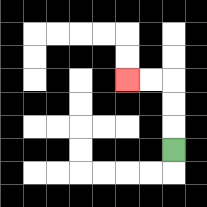{'start': '[7, 6]', 'end': '[5, 3]', 'path_directions': 'U,U,U,L,L', 'path_coordinates': '[[7, 6], [7, 5], [7, 4], [7, 3], [6, 3], [5, 3]]'}